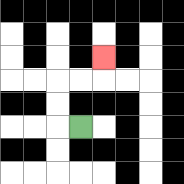{'start': '[3, 5]', 'end': '[4, 2]', 'path_directions': 'L,U,U,R,R,U', 'path_coordinates': '[[3, 5], [2, 5], [2, 4], [2, 3], [3, 3], [4, 3], [4, 2]]'}